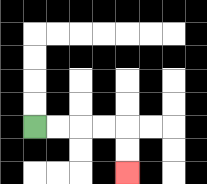{'start': '[1, 5]', 'end': '[5, 7]', 'path_directions': 'R,R,R,R,D,D', 'path_coordinates': '[[1, 5], [2, 5], [3, 5], [4, 5], [5, 5], [5, 6], [5, 7]]'}